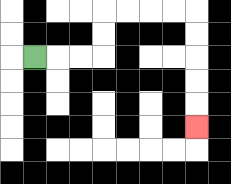{'start': '[1, 2]', 'end': '[8, 5]', 'path_directions': 'R,R,R,U,U,R,R,R,R,D,D,D,D,D', 'path_coordinates': '[[1, 2], [2, 2], [3, 2], [4, 2], [4, 1], [4, 0], [5, 0], [6, 0], [7, 0], [8, 0], [8, 1], [8, 2], [8, 3], [8, 4], [8, 5]]'}